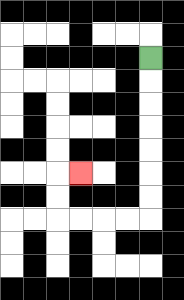{'start': '[6, 2]', 'end': '[3, 7]', 'path_directions': 'D,D,D,D,D,D,D,L,L,L,L,U,U,R', 'path_coordinates': '[[6, 2], [6, 3], [6, 4], [6, 5], [6, 6], [6, 7], [6, 8], [6, 9], [5, 9], [4, 9], [3, 9], [2, 9], [2, 8], [2, 7], [3, 7]]'}